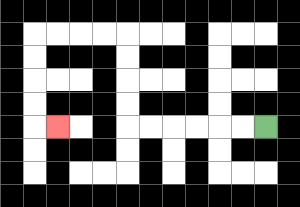{'start': '[11, 5]', 'end': '[2, 5]', 'path_directions': 'L,L,L,L,L,L,U,U,U,U,L,L,L,L,D,D,D,D,R', 'path_coordinates': '[[11, 5], [10, 5], [9, 5], [8, 5], [7, 5], [6, 5], [5, 5], [5, 4], [5, 3], [5, 2], [5, 1], [4, 1], [3, 1], [2, 1], [1, 1], [1, 2], [1, 3], [1, 4], [1, 5], [2, 5]]'}